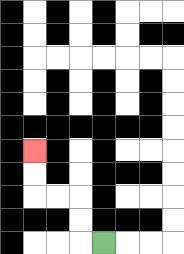{'start': '[4, 10]', 'end': '[1, 6]', 'path_directions': 'L,U,U,L,L,U,U', 'path_coordinates': '[[4, 10], [3, 10], [3, 9], [3, 8], [2, 8], [1, 8], [1, 7], [1, 6]]'}